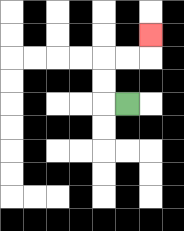{'start': '[5, 4]', 'end': '[6, 1]', 'path_directions': 'L,U,U,R,R,U', 'path_coordinates': '[[5, 4], [4, 4], [4, 3], [4, 2], [5, 2], [6, 2], [6, 1]]'}